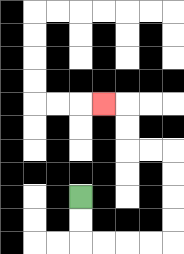{'start': '[3, 8]', 'end': '[4, 4]', 'path_directions': 'D,D,R,R,R,R,U,U,U,U,L,L,U,U,L', 'path_coordinates': '[[3, 8], [3, 9], [3, 10], [4, 10], [5, 10], [6, 10], [7, 10], [7, 9], [7, 8], [7, 7], [7, 6], [6, 6], [5, 6], [5, 5], [5, 4], [4, 4]]'}